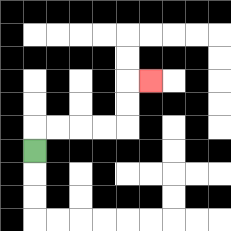{'start': '[1, 6]', 'end': '[6, 3]', 'path_directions': 'U,R,R,R,R,U,U,R', 'path_coordinates': '[[1, 6], [1, 5], [2, 5], [3, 5], [4, 5], [5, 5], [5, 4], [5, 3], [6, 3]]'}